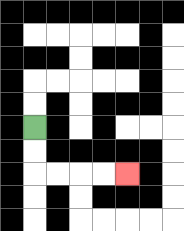{'start': '[1, 5]', 'end': '[5, 7]', 'path_directions': 'D,D,R,R,R,R', 'path_coordinates': '[[1, 5], [1, 6], [1, 7], [2, 7], [3, 7], [4, 7], [5, 7]]'}